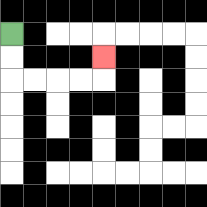{'start': '[0, 1]', 'end': '[4, 2]', 'path_directions': 'D,D,R,R,R,R,U', 'path_coordinates': '[[0, 1], [0, 2], [0, 3], [1, 3], [2, 3], [3, 3], [4, 3], [4, 2]]'}